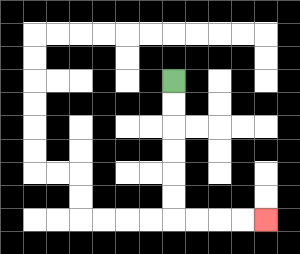{'start': '[7, 3]', 'end': '[11, 9]', 'path_directions': 'D,D,D,D,D,D,R,R,R,R', 'path_coordinates': '[[7, 3], [7, 4], [7, 5], [7, 6], [7, 7], [7, 8], [7, 9], [8, 9], [9, 9], [10, 9], [11, 9]]'}